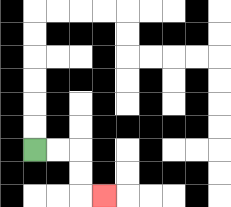{'start': '[1, 6]', 'end': '[4, 8]', 'path_directions': 'R,R,D,D,R', 'path_coordinates': '[[1, 6], [2, 6], [3, 6], [3, 7], [3, 8], [4, 8]]'}